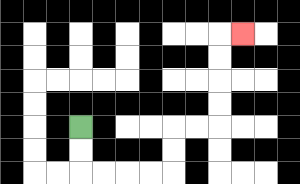{'start': '[3, 5]', 'end': '[10, 1]', 'path_directions': 'D,D,R,R,R,R,U,U,R,R,U,U,U,U,R', 'path_coordinates': '[[3, 5], [3, 6], [3, 7], [4, 7], [5, 7], [6, 7], [7, 7], [7, 6], [7, 5], [8, 5], [9, 5], [9, 4], [9, 3], [9, 2], [9, 1], [10, 1]]'}